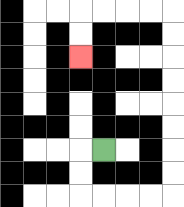{'start': '[4, 6]', 'end': '[3, 2]', 'path_directions': 'L,D,D,R,R,R,R,U,U,U,U,U,U,U,U,L,L,L,L,D,D', 'path_coordinates': '[[4, 6], [3, 6], [3, 7], [3, 8], [4, 8], [5, 8], [6, 8], [7, 8], [7, 7], [7, 6], [7, 5], [7, 4], [7, 3], [7, 2], [7, 1], [7, 0], [6, 0], [5, 0], [4, 0], [3, 0], [3, 1], [3, 2]]'}